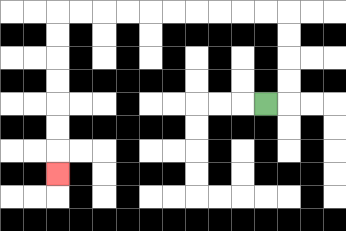{'start': '[11, 4]', 'end': '[2, 7]', 'path_directions': 'R,U,U,U,U,L,L,L,L,L,L,L,L,L,L,D,D,D,D,D,D,D', 'path_coordinates': '[[11, 4], [12, 4], [12, 3], [12, 2], [12, 1], [12, 0], [11, 0], [10, 0], [9, 0], [8, 0], [7, 0], [6, 0], [5, 0], [4, 0], [3, 0], [2, 0], [2, 1], [2, 2], [2, 3], [2, 4], [2, 5], [2, 6], [2, 7]]'}